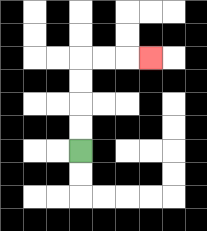{'start': '[3, 6]', 'end': '[6, 2]', 'path_directions': 'U,U,U,U,R,R,R', 'path_coordinates': '[[3, 6], [3, 5], [3, 4], [3, 3], [3, 2], [4, 2], [5, 2], [6, 2]]'}